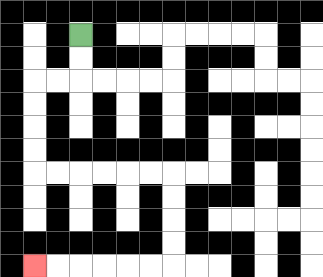{'start': '[3, 1]', 'end': '[1, 11]', 'path_directions': 'D,D,L,L,D,D,D,D,R,R,R,R,R,R,D,D,D,D,L,L,L,L,L,L', 'path_coordinates': '[[3, 1], [3, 2], [3, 3], [2, 3], [1, 3], [1, 4], [1, 5], [1, 6], [1, 7], [2, 7], [3, 7], [4, 7], [5, 7], [6, 7], [7, 7], [7, 8], [7, 9], [7, 10], [7, 11], [6, 11], [5, 11], [4, 11], [3, 11], [2, 11], [1, 11]]'}